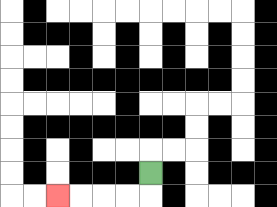{'start': '[6, 7]', 'end': '[2, 8]', 'path_directions': 'D,L,L,L,L', 'path_coordinates': '[[6, 7], [6, 8], [5, 8], [4, 8], [3, 8], [2, 8]]'}